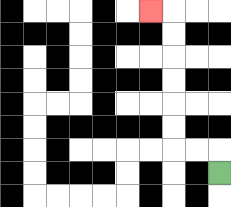{'start': '[9, 7]', 'end': '[6, 0]', 'path_directions': 'U,L,L,U,U,U,U,U,U,L', 'path_coordinates': '[[9, 7], [9, 6], [8, 6], [7, 6], [7, 5], [7, 4], [7, 3], [7, 2], [7, 1], [7, 0], [6, 0]]'}